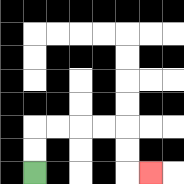{'start': '[1, 7]', 'end': '[6, 7]', 'path_directions': 'U,U,R,R,R,R,D,D,R', 'path_coordinates': '[[1, 7], [1, 6], [1, 5], [2, 5], [3, 5], [4, 5], [5, 5], [5, 6], [5, 7], [6, 7]]'}